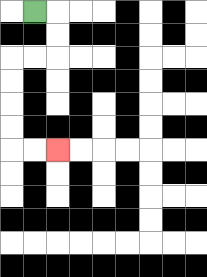{'start': '[1, 0]', 'end': '[2, 6]', 'path_directions': 'R,D,D,L,L,D,D,D,D,R,R', 'path_coordinates': '[[1, 0], [2, 0], [2, 1], [2, 2], [1, 2], [0, 2], [0, 3], [0, 4], [0, 5], [0, 6], [1, 6], [2, 6]]'}